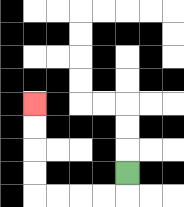{'start': '[5, 7]', 'end': '[1, 4]', 'path_directions': 'D,L,L,L,L,U,U,U,U', 'path_coordinates': '[[5, 7], [5, 8], [4, 8], [3, 8], [2, 8], [1, 8], [1, 7], [1, 6], [1, 5], [1, 4]]'}